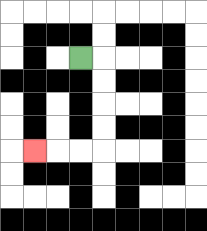{'start': '[3, 2]', 'end': '[1, 6]', 'path_directions': 'R,D,D,D,D,L,L,L', 'path_coordinates': '[[3, 2], [4, 2], [4, 3], [4, 4], [4, 5], [4, 6], [3, 6], [2, 6], [1, 6]]'}